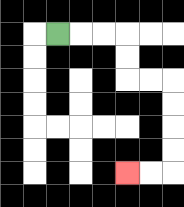{'start': '[2, 1]', 'end': '[5, 7]', 'path_directions': 'R,R,R,D,D,R,R,D,D,D,D,L,L', 'path_coordinates': '[[2, 1], [3, 1], [4, 1], [5, 1], [5, 2], [5, 3], [6, 3], [7, 3], [7, 4], [7, 5], [7, 6], [7, 7], [6, 7], [5, 7]]'}